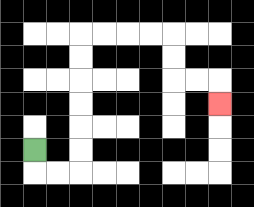{'start': '[1, 6]', 'end': '[9, 4]', 'path_directions': 'D,R,R,U,U,U,U,U,U,R,R,R,R,D,D,R,R,D', 'path_coordinates': '[[1, 6], [1, 7], [2, 7], [3, 7], [3, 6], [3, 5], [3, 4], [3, 3], [3, 2], [3, 1], [4, 1], [5, 1], [6, 1], [7, 1], [7, 2], [7, 3], [8, 3], [9, 3], [9, 4]]'}